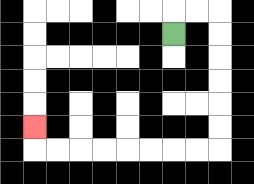{'start': '[7, 1]', 'end': '[1, 5]', 'path_directions': 'U,R,R,D,D,D,D,D,D,L,L,L,L,L,L,L,L,U', 'path_coordinates': '[[7, 1], [7, 0], [8, 0], [9, 0], [9, 1], [9, 2], [9, 3], [9, 4], [9, 5], [9, 6], [8, 6], [7, 6], [6, 6], [5, 6], [4, 6], [3, 6], [2, 6], [1, 6], [1, 5]]'}